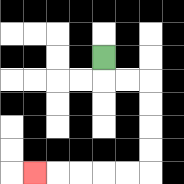{'start': '[4, 2]', 'end': '[1, 7]', 'path_directions': 'D,R,R,D,D,D,D,L,L,L,L,L', 'path_coordinates': '[[4, 2], [4, 3], [5, 3], [6, 3], [6, 4], [6, 5], [6, 6], [6, 7], [5, 7], [4, 7], [3, 7], [2, 7], [1, 7]]'}